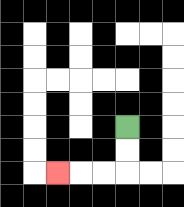{'start': '[5, 5]', 'end': '[2, 7]', 'path_directions': 'D,D,L,L,L', 'path_coordinates': '[[5, 5], [5, 6], [5, 7], [4, 7], [3, 7], [2, 7]]'}